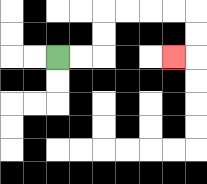{'start': '[2, 2]', 'end': '[7, 2]', 'path_directions': 'R,R,U,U,R,R,R,R,D,D,L', 'path_coordinates': '[[2, 2], [3, 2], [4, 2], [4, 1], [4, 0], [5, 0], [6, 0], [7, 0], [8, 0], [8, 1], [8, 2], [7, 2]]'}